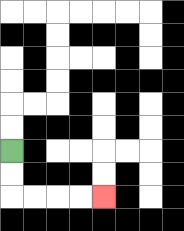{'start': '[0, 6]', 'end': '[4, 8]', 'path_directions': 'D,D,R,R,R,R', 'path_coordinates': '[[0, 6], [0, 7], [0, 8], [1, 8], [2, 8], [3, 8], [4, 8]]'}